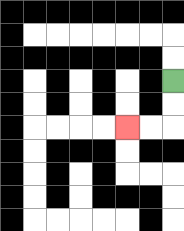{'start': '[7, 3]', 'end': '[5, 5]', 'path_directions': 'D,D,L,L', 'path_coordinates': '[[7, 3], [7, 4], [7, 5], [6, 5], [5, 5]]'}